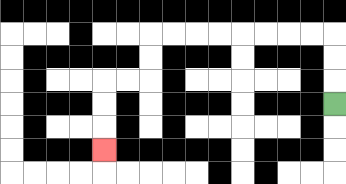{'start': '[14, 4]', 'end': '[4, 6]', 'path_directions': 'U,U,U,L,L,L,L,L,L,L,L,D,D,L,L,D,D,D', 'path_coordinates': '[[14, 4], [14, 3], [14, 2], [14, 1], [13, 1], [12, 1], [11, 1], [10, 1], [9, 1], [8, 1], [7, 1], [6, 1], [6, 2], [6, 3], [5, 3], [4, 3], [4, 4], [4, 5], [4, 6]]'}